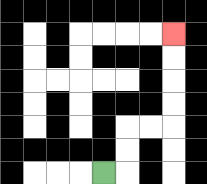{'start': '[4, 7]', 'end': '[7, 1]', 'path_directions': 'R,U,U,R,R,U,U,U,U', 'path_coordinates': '[[4, 7], [5, 7], [5, 6], [5, 5], [6, 5], [7, 5], [7, 4], [7, 3], [7, 2], [7, 1]]'}